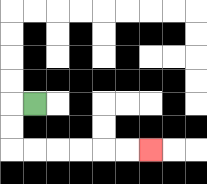{'start': '[1, 4]', 'end': '[6, 6]', 'path_directions': 'L,D,D,R,R,R,R,R,R', 'path_coordinates': '[[1, 4], [0, 4], [0, 5], [0, 6], [1, 6], [2, 6], [3, 6], [4, 6], [5, 6], [6, 6]]'}